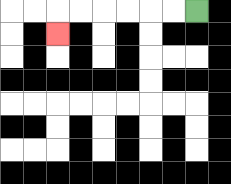{'start': '[8, 0]', 'end': '[2, 1]', 'path_directions': 'L,L,L,L,L,L,D', 'path_coordinates': '[[8, 0], [7, 0], [6, 0], [5, 0], [4, 0], [3, 0], [2, 0], [2, 1]]'}